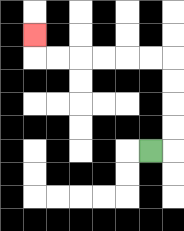{'start': '[6, 6]', 'end': '[1, 1]', 'path_directions': 'R,U,U,U,U,L,L,L,L,L,L,U', 'path_coordinates': '[[6, 6], [7, 6], [7, 5], [7, 4], [7, 3], [7, 2], [6, 2], [5, 2], [4, 2], [3, 2], [2, 2], [1, 2], [1, 1]]'}